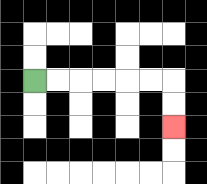{'start': '[1, 3]', 'end': '[7, 5]', 'path_directions': 'R,R,R,R,R,R,D,D', 'path_coordinates': '[[1, 3], [2, 3], [3, 3], [4, 3], [5, 3], [6, 3], [7, 3], [7, 4], [7, 5]]'}